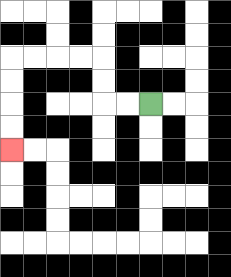{'start': '[6, 4]', 'end': '[0, 6]', 'path_directions': 'L,L,U,U,L,L,L,L,D,D,D,D', 'path_coordinates': '[[6, 4], [5, 4], [4, 4], [4, 3], [4, 2], [3, 2], [2, 2], [1, 2], [0, 2], [0, 3], [0, 4], [0, 5], [0, 6]]'}